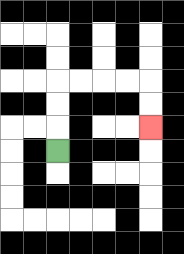{'start': '[2, 6]', 'end': '[6, 5]', 'path_directions': 'U,U,U,R,R,R,R,D,D', 'path_coordinates': '[[2, 6], [2, 5], [2, 4], [2, 3], [3, 3], [4, 3], [5, 3], [6, 3], [6, 4], [6, 5]]'}